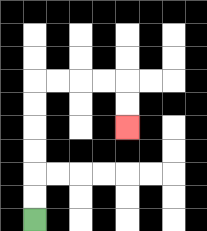{'start': '[1, 9]', 'end': '[5, 5]', 'path_directions': 'U,U,U,U,U,U,R,R,R,R,D,D', 'path_coordinates': '[[1, 9], [1, 8], [1, 7], [1, 6], [1, 5], [1, 4], [1, 3], [2, 3], [3, 3], [4, 3], [5, 3], [5, 4], [5, 5]]'}